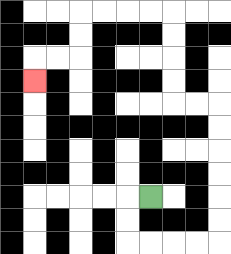{'start': '[6, 8]', 'end': '[1, 3]', 'path_directions': 'L,D,D,R,R,R,R,U,U,U,U,U,U,L,L,U,U,U,U,L,L,L,L,D,D,L,L,D', 'path_coordinates': '[[6, 8], [5, 8], [5, 9], [5, 10], [6, 10], [7, 10], [8, 10], [9, 10], [9, 9], [9, 8], [9, 7], [9, 6], [9, 5], [9, 4], [8, 4], [7, 4], [7, 3], [7, 2], [7, 1], [7, 0], [6, 0], [5, 0], [4, 0], [3, 0], [3, 1], [3, 2], [2, 2], [1, 2], [1, 3]]'}